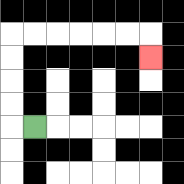{'start': '[1, 5]', 'end': '[6, 2]', 'path_directions': 'L,U,U,U,U,R,R,R,R,R,R,D', 'path_coordinates': '[[1, 5], [0, 5], [0, 4], [0, 3], [0, 2], [0, 1], [1, 1], [2, 1], [3, 1], [4, 1], [5, 1], [6, 1], [6, 2]]'}